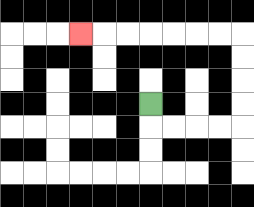{'start': '[6, 4]', 'end': '[3, 1]', 'path_directions': 'D,R,R,R,R,U,U,U,U,L,L,L,L,L,L,L', 'path_coordinates': '[[6, 4], [6, 5], [7, 5], [8, 5], [9, 5], [10, 5], [10, 4], [10, 3], [10, 2], [10, 1], [9, 1], [8, 1], [7, 1], [6, 1], [5, 1], [4, 1], [3, 1]]'}